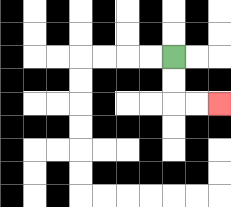{'start': '[7, 2]', 'end': '[9, 4]', 'path_directions': 'D,D,R,R', 'path_coordinates': '[[7, 2], [7, 3], [7, 4], [8, 4], [9, 4]]'}